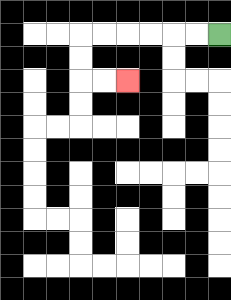{'start': '[9, 1]', 'end': '[5, 3]', 'path_directions': 'L,L,L,L,L,L,D,D,R,R', 'path_coordinates': '[[9, 1], [8, 1], [7, 1], [6, 1], [5, 1], [4, 1], [3, 1], [3, 2], [3, 3], [4, 3], [5, 3]]'}